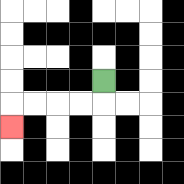{'start': '[4, 3]', 'end': '[0, 5]', 'path_directions': 'D,L,L,L,L,D', 'path_coordinates': '[[4, 3], [4, 4], [3, 4], [2, 4], [1, 4], [0, 4], [0, 5]]'}